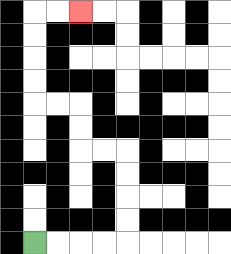{'start': '[1, 10]', 'end': '[3, 0]', 'path_directions': 'R,R,R,R,U,U,U,U,L,L,U,U,L,L,U,U,U,U,R,R', 'path_coordinates': '[[1, 10], [2, 10], [3, 10], [4, 10], [5, 10], [5, 9], [5, 8], [5, 7], [5, 6], [4, 6], [3, 6], [3, 5], [3, 4], [2, 4], [1, 4], [1, 3], [1, 2], [1, 1], [1, 0], [2, 0], [3, 0]]'}